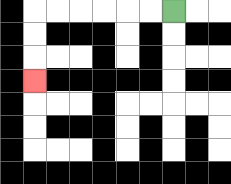{'start': '[7, 0]', 'end': '[1, 3]', 'path_directions': 'L,L,L,L,L,L,D,D,D', 'path_coordinates': '[[7, 0], [6, 0], [5, 0], [4, 0], [3, 0], [2, 0], [1, 0], [1, 1], [1, 2], [1, 3]]'}